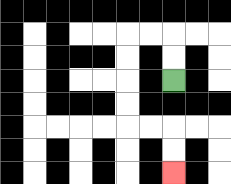{'start': '[7, 3]', 'end': '[7, 7]', 'path_directions': 'U,U,L,L,D,D,D,D,R,R,D,D', 'path_coordinates': '[[7, 3], [7, 2], [7, 1], [6, 1], [5, 1], [5, 2], [5, 3], [5, 4], [5, 5], [6, 5], [7, 5], [7, 6], [7, 7]]'}